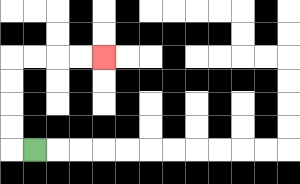{'start': '[1, 6]', 'end': '[4, 2]', 'path_directions': 'L,U,U,U,U,R,R,R,R', 'path_coordinates': '[[1, 6], [0, 6], [0, 5], [0, 4], [0, 3], [0, 2], [1, 2], [2, 2], [3, 2], [4, 2]]'}